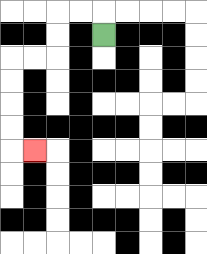{'start': '[4, 1]', 'end': '[1, 6]', 'path_directions': 'U,L,L,D,D,L,L,D,D,D,D,R', 'path_coordinates': '[[4, 1], [4, 0], [3, 0], [2, 0], [2, 1], [2, 2], [1, 2], [0, 2], [0, 3], [0, 4], [0, 5], [0, 6], [1, 6]]'}